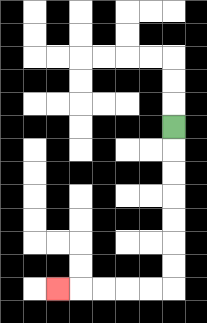{'start': '[7, 5]', 'end': '[2, 12]', 'path_directions': 'D,D,D,D,D,D,D,L,L,L,L,L', 'path_coordinates': '[[7, 5], [7, 6], [7, 7], [7, 8], [7, 9], [7, 10], [7, 11], [7, 12], [6, 12], [5, 12], [4, 12], [3, 12], [2, 12]]'}